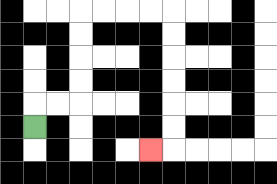{'start': '[1, 5]', 'end': '[6, 6]', 'path_directions': 'U,R,R,U,U,U,U,R,R,R,R,D,D,D,D,D,D,L', 'path_coordinates': '[[1, 5], [1, 4], [2, 4], [3, 4], [3, 3], [3, 2], [3, 1], [3, 0], [4, 0], [5, 0], [6, 0], [7, 0], [7, 1], [7, 2], [7, 3], [7, 4], [7, 5], [7, 6], [6, 6]]'}